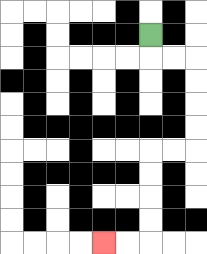{'start': '[6, 1]', 'end': '[4, 10]', 'path_directions': 'D,R,R,D,D,D,D,L,L,D,D,D,D,L,L', 'path_coordinates': '[[6, 1], [6, 2], [7, 2], [8, 2], [8, 3], [8, 4], [8, 5], [8, 6], [7, 6], [6, 6], [6, 7], [6, 8], [6, 9], [6, 10], [5, 10], [4, 10]]'}